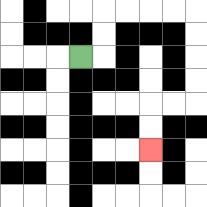{'start': '[3, 2]', 'end': '[6, 6]', 'path_directions': 'R,U,U,R,R,R,R,D,D,D,D,L,L,D,D', 'path_coordinates': '[[3, 2], [4, 2], [4, 1], [4, 0], [5, 0], [6, 0], [7, 0], [8, 0], [8, 1], [8, 2], [8, 3], [8, 4], [7, 4], [6, 4], [6, 5], [6, 6]]'}